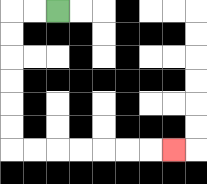{'start': '[2, 0]', 'end': '[7, 6]', 'path_directions': 'L,L,D,D,D,D,D,D,R,R,R,R,R,R,R', 'path_coordinates': '[[2, 0], [1, 0], [0, 0], [0, 1], [0, 2], [0, 3], [0, 4], [0, 5], [0, 6], [1, 6], [2, 6], [3, 6], [4, 6], [5, 6], [6, 6], [7, 6]]'}